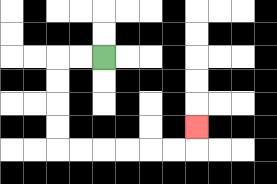{'start': '[4, 2]', 'end': '[8, 5]', 'path_directions': 'L,L,D,D,D,D,R,R,R,R,R,R,U', 'path_coordinates': '[[4, 2], [3, 2], [2, 2], [2, 3], [2, 4], [2, 5], [2, 6], [3, 6], [4, 6], [5, 6], [6, 6], [7, 6], [8, 6], [8, 5]]'}